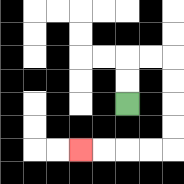{'start': '[5, 4]', 'end': '[3, 6]', 'path_directions': 'U,U,R,R,D,D,D,D,L,L,L,L', 'path_coordinates': '[[5, 4], [5, 3], [5, 2], [6, 2], [7, 2], [7, 3], [7, 4], [7, 5], [7, 6], [6, 6], [5, 6], [4, 6], [3, 6]]'}